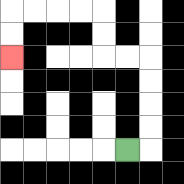{'start': '[5, 6]', 'end': '[0, 2]', 'path_directions': 'R,U,U,U,U,L,L,U,U,L,L,L,L,D,D', 'path_coordinates': '[[5, 6], [6, 6], [6, 5], [6, 4], [6, 3], [6, 2], [5, 2], [4, 2], [4, 1], [4, 0], [3, 0], [2, 0], [1, 0], [0, 0], [0, 1], [0, 2]]'}